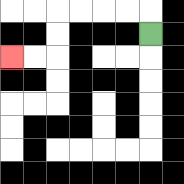{'start': '[6, 1]', 'end': '[0, 2]', 'path_directions': 'U,L,L,L,L,D,D,L,L', 'path_coordinates': '[[6, 1], [6, 0], [5, 0], [4, 0], [3, 0], [2, 0], [2, 1], [2, 2], [1, 2], [0, 2]]'}